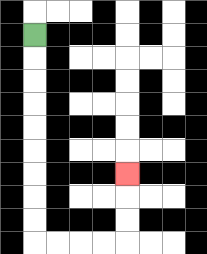{'start': '[1, 1]', 'end': '[5, 7]', 'path_directions': 'D,D,D,D,D,D,D,D,D,R,R,R,R,U,U,U', 'path_coordinates': '[[1, 1], [1, 2], [1, 3], [1, 4], [1, 5], [1, 6], [1, 7], [1, 8], [1, 9], [1, 10], [2, 10], [3, 10], [4, 10], [5, 10], [5, 9], [5, 8], [5, 7]]'}